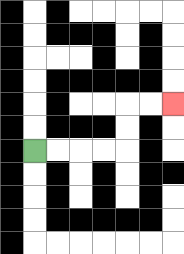{'start': '[1, 6]', 'end': '[7, 4]', 'path_directions': 'R,R,R,R,U,U,R,R', 'path_coordinates': '[[1, 6], [2, 6], [3, 6], [4, 6], [5, 6], [5, 5], [5, 4], [6, 4], [7, 4]]'}